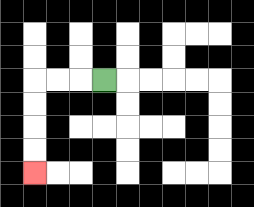{'start': '[4, 3]', 'end': '[1, 7]', 'path_directions': 'L,L,L,D,D,D,D', 'path_coordinates': '[[4, 3], [3, 3], [2, 3], [1, 3], [1, 4], [1, 5], [1, 6], [1, 7]]'}